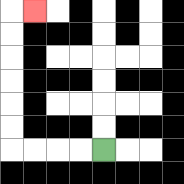{'start': '[4, 6]', 'end': '[1, 0]', 'path_directions': 'L,L,L,L,U,U,U,U,U,U,R', 'path_coordinates': '[[4, 6], [3, 6], [2, 6], [1, 6], [0, 6], [0, 5], [0, 4], [0, 3], [0, 2], [0, 1], [0, 0], [1, 0]]'}